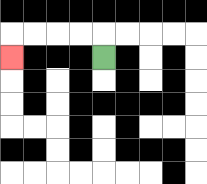{'start': '[4, 2]', 'end': '[0, 2]', 'path_directions': 'U,L,L,L,L,D', 'path_coordinates': '[[4, 2], [4, 1], [3, 1], [2, 1], [1, 1], [0, 1], [0, 2]]'}